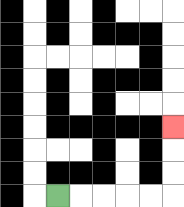{'start': '[2, 8]', 'end': '[7, 5]', 'path_directions': 'R,R,R,R,R,U,U,U', 'path_coordinates': '[[2, 8], [3, 8], [4, 8], [5, 8], [6, 8], [7, 8], [7, 7], [7, 6], [7, 5]]'}